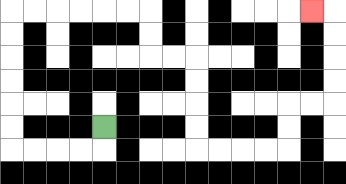{'start': '[4, 5]', 'end': '[13, 0]', 'path_directions': 'D,L,L,L,L,U,U,U,U,U,U,R,R,R,R,R,R,D,D,R,R,D,D,D,D,R,R,R,R,U,U,R,R,U,U,U,U,L', 'path_coordinates': '[[4, 5], [4, 6], [3, 6], [2, 6], [1, 6], [0, 6], [0, 5], [0, 4], [0, 3], [0, 2], [0, 1], [0, 0], [1, 0], [2, 0], [3, 0], [4, 0], [5, 0], [6, 0], [6, 1], [6, 2], [7, 2], [8, 2], [8, 3], [8, 4], [8, 5], [8, 6], [9, 6], [10, 6], [11, 6], [12, 6], [12, 5], [12, 4], [13, 4], [14, 4], [14, 3], [14, 2], [14, 1], [14, 0], [13, 0]]'}